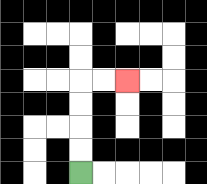{'start': '[3, 7]', 'end': '[5, 3]', 'path_directions': 'U,U,U,U,R,R', 'path_coordinates': '[[3, 7], [3, 6], [3, 5], [3, 4], [3, 3], [4, 3], [5, 3]]'}